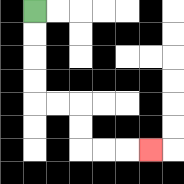{'start': '[1, 0]', 'end': '[6, 6]', 'path_directions': 'D,D,D,D,R,R,D,D,R,R,R', 'path_coordinates': '[[1, 0], [1, 1], [1, 2], [1, 3], [1, 4], [2, 4], [3, 4], [3, 5], [3, 6], [4, 6], [5, 6], [6, 6]]'}